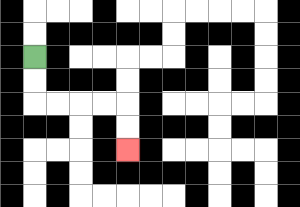{'start': '[1, 2]', 'end': '[5, 6]', 'path_directions': 'D,D,R,R,R,R,D,D', 'path_coordinates': '[[1, 2], [1, 3], [1, 4], [2, 4], [3, 4], [4, 4], [5, 4], [5, 5], [5, 6]]'}